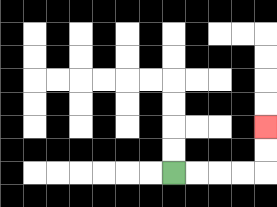{'start': '[7, 7]', 'end': '[11, 5]', 'path_directions': 'R,R,R,R,U,U', 'path_coordinates': '[[7, 7], [8, 7], [9, 7], [10, 7], [11, 7], [11, 6], [11, 5]]'}